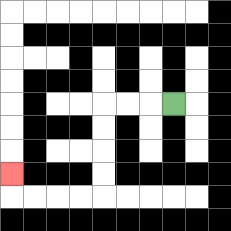{'start': '[7, 4]', 'end': '[0, 7]', 'path_directions': 'L,L,L,D,D,D,D,L,L,L,L,U', 'path_coordinates': '[[7, 4], [6, 4], [5, 4], [4, 4], [4, 5], [4, 6], [4, 7], [4, 8], [3, 8], [2, 8], [1, 8], [0, 8], [0, 7]]'}